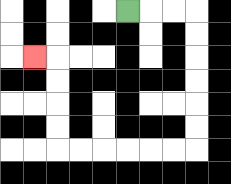{'start': '[5, 0]', 'end': '[1, 2]', 'path_directions': 'R,R,R,D,D,D,D,D,D,L,L,L,L,L,L,U,U,U,U,L', 'path_coordinates': '[[5, 0], [6, 0], [7, 0], [8, 0], [8, 1], [8, 2], [8, 3], [8, 4], [8, 5], [8, 6], [7, 6], [6, 6], [5, 6], [4, 6], [3, 6], [2, 6], [2, 5], [2, 4], [2, 3], [2, 2], [1, 2]]'}